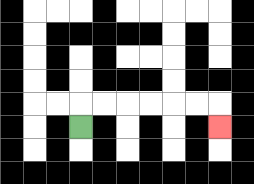{'start': '[3, 5]', 'end': '[9, 5]', 'path_directions': 'U,R,R,R,R,R,R,D', 'path_coordinates': '[[3, 5], [3, 4], [4, 4], [5, 4], [6, 4], [7, 4], [8, 4], [9, 4], [9, 5]]'}